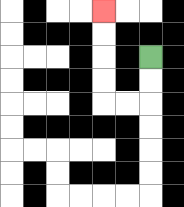{'start': '[6, 2]', 'end': '[4, 0]', 'path_directions': 'D,D,L,L,U,U,U,U', 'path_coordinates': '[[6, 2], [6, 3], [6, 4], [5, 4], [4, 4], [4, 3], [4, 2], [4, 1], [4, 0]]'}